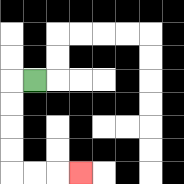{'start': '[1, 3]', 'end': '[3, 7]', 'path_directions': 'L,D,D,D,D,R,R,R', 'path_coordinates': '[[1, 3], [0, 3], [0, 4], [0, 5], [0, 6], [0, 7], [1, 7], [2, 7], [3, 7]]'}